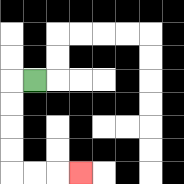{'start': '[1, 3]', 'end': '[3, 7]', 'path_directions': 'L,D,D,D,D,R,R,R', 'path_coordinates': '[[1, 3], [0, 3], [0, 4], [0, 5], [0, 6], [0, 7], [1, 7], [2, 7], [3, 7]]'}